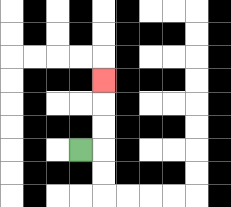{'start': '[3, 6]', 'end': '[4, 3]', 'path_directions': 'R,U,U,U', 'path_coordinates': '[[3, 6], [4, 6], [4, 5], [4, 4], [4, 3]]'}